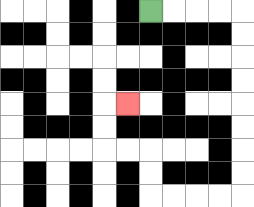{'start': '[6, 0]', 'end': '[5, 4]', 'path_directions': 'R,R,R,R,D,D,D,D,D,D,D,D,L,L,L,L,U,U,L,L,U,U,R', 'path_coordinates': '[[6, 0], [7, 0], [8, 0], [9, 0], [10, 0], [10, 1], [10, 2], [10, 3], [10, 4], [10, 5], [10, 6], [10, 7], [10, 8], [9, 8], [8, 8], [7, 8], [6, 8], [6, 7], [6, 6], [5, 6], [4, 6], [4, 5], [4, 4], [5, 4]]'}